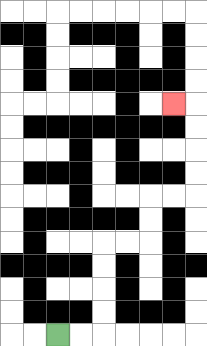{'start': '[2, 14]', 'end': '[7, 4]', 'path_directions': 'R,R,U,U,U,U,R,R,U,U,R,R,U,U,U,U,L', 'path_coordinates': '[[2, 14], [3, 14], [4, 14], [4, 13], [4, 12], [4, 11], [4, 10], [5, 10], [6, 10], [6, 9], [6, 8], [7, 8], [8, 8], [8, 7], [8, 6], [8, 5], [8, 4], [7, 4]]'}